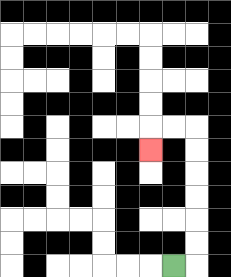{'start': '[7, 11]', 'end': '[6, 6]', 'path_directions': 'R,U,U,U,U,U,U,L,L,D', 'path_coordinates': '[[7, 11], [8, 11], [8, 10], [8, 9], [8, 8], [8, 7], [8, 6], [8, 5], [7, 5], [6, 5], [6, 6]]'}